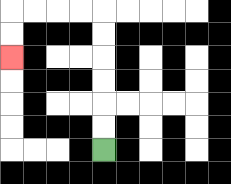{'start': '[4, 6]', 'end': '[0, 2]', 'path_directions': 'U,U,U,U,U,U,L,L,L,L,D,D', 'path_coordinates': '[[4, 6], [4, 5], [4, 4], [4, 3], [4, 2], [4, 1], [4, 0], [3, 0], [2, 0], [1, 0], [0, 0], [0, 1], [0, 2]]'}